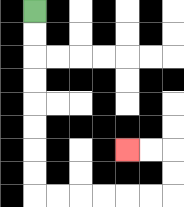{'start': '[1, 0]', 'end': '[5, 6]', 'path_directions': 'D,D,D,D,D,D,D,D,R,R,R,R,R,R,U,U,L,L', 'path_coordinates': '[[1, 0], [1, 1], [1, 2], [1, 3], [1, 4], [1, 5], [1, 6], [1, 7], [1, 8], [2, 8], [3, 8], [4, 8], [5, 8], [6, 8], [7, 8], [7, 7], [7, 6], [6, 6], [5, 6]]'}